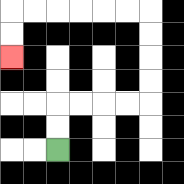{'start': '[2, 6]', 'end': '[0, 2]', 'path_directions': 'U,U,R,R,R,R,U,U,U,U,L,L,L,L,L,L,D,D', 'path_coordinates': '[[2, 6], [2, 5], [2, 4], [3, 4], [4, 4], [5, 4], [6, 4], [6, 3], [6, 2], [6, 1], [6, 0], [5, 0], [4, 0], [3, 0], [2, 0], [1, 0], [0, 0], [0, 1], [0, 2]]'}